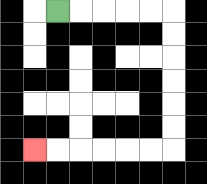{'start': '[2, 0]', 'end': '[1, 6]', 'path_directions': 'R,R,R,R,R,D,D,D,D,D,D,L,L,L,L,L,L', 'path_coordinates': '[[2, 0], [3, 0], [4, 0], [5, 0], [6, 0], [7, 0], [7, 1], [7, 2], [7, 3], [7, 4], [7, 5], [7, 6], [6, 6], [5, 6], [4, 6], [3, 6], [2, 6], [1, 6]]'}